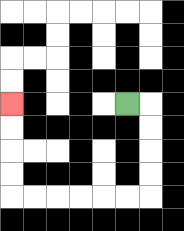{'start': '[5, 4]', 'end': '[0, 4]', 'path_directions': 'R,D,D,D,D,L,L,L,L,L,L,U,U,U,U', 'path_coordinates': '[[5, 4], [6, 4], [6, 5], [6, 6], [6, 7], [6, 8], [5, 8], [4, 8], [3, 8], [2, 8], [1, 8], [0, 8], [0, 7], [0, 6], [0, 5], [0, 4]]'}